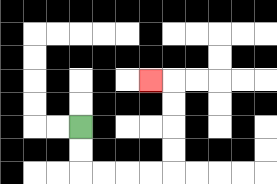{'start': '[3, 5]', 'end': '[6, 3]', 'path_directions': 'D,D,R,R,R,R,U,U,U,U,L', 'path_coordinates': '[[3, 5], [3, 6], [3, 7], [4, 7], [5, 7], [6, 7], [7, 7], [7, 6], [7, 5], [7, 4], [7, 3], [6, 3]]'}